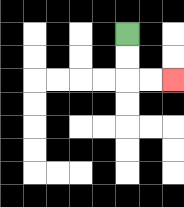{'start': '[5, 1]', 'end': '[7, 3]', 'path_directions': 'D,D,R,R', 'path_coordinates': '[[5, 1], [5, 2], [5, 3], [6, 3], [7, 3]]'}